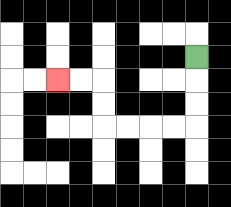{'start': '[8, 2]', 'end': '[2, 3]', 'path_directions': 'D,D,D,L,L,L,L,U,U,L,L', 'path_coordinates': '[[8, 2], [8, 3], [8, 4], [8, 5], [7, 5], [6, 5], [5, 5], [4, 5], [4, 4], [4, 3], [3, 3], [2, 3]]'}